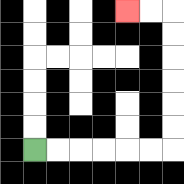{'start': '[1, 6]', 'end': '[5, 0]', 'path_directions': 'R,R,R,R,R,R,U,U,U,U,U,U,L,L', 'path_coordinates': '[[1, 6], [2, 6], [3, 6], [4, 6], [5, 6], [6, 6], [7, 6], [7, 5], [7, 4], [7, 3], [7, 2], [7, 1], [7, 0], [6, 0], [5, 0]]'}